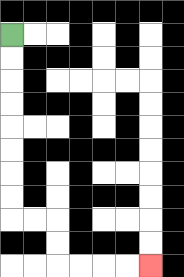{'start': '[0, 1]', 'end': '[6, 11]', 'path_directions': 'D,D,D,D,D,D,D,D,R,R,D,D,R,R,R,R', 'path_coordinates': '[[0, 1], [0, 2], [0, 3], [0, 4], [0, 5], [0, 6], [0, 7], [0, 8], [0, 9], [1, 9], [2, 9], [2, 10], [2, 11], [3, 11], [4, 11], [5, 11], [6, 11]]'}